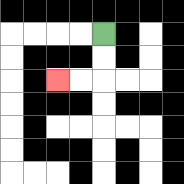{'start': '[4, 1]', 'end': '[2, 3]', 'path_directions': 'D,D,L,L', 'path_coordinates': '[[4, 1], [4, 2], [4, 3], [3, 3], [2, 3]]'}